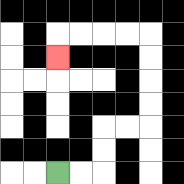{'start': '[2, 7]', 'end': '[2, 2]', 'path_directions': 'R,R,U,U,R,R,U,U,U,U,L,L,L,L,D', 'path_coordinates': '[[2, 7], [3, 7], [4, 7], [4, 6], [4, 5], [5, 5], [6, 5], [6, 4], [6, 3], [6, 2], [6, 1], [5, 1], [4, 1], [3, 1], [2, 1], [2, 2]]'}